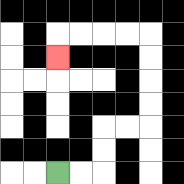{'start': '[2, 7]', 'end': '[2, 2]', 'path_directions': 'R,R,U,U,R,R,U,U,U,U,L,L,L,L,D', 'path_coordinates': '[[2, 7], [3, 7], [4, 7], [4, 6], [4, 5], [5, 5], [6, 5], [6, 4], [6, 3], [6, 2], [6, 1], [5, 1], [4, 1], [3, 1], [2, 1], [2, 2]]'}